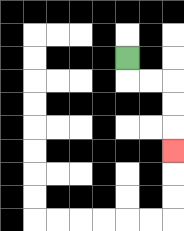{'start': '[5, 2]', 'end': '[7, 6]', 'path_directions': 'D,R,R,D,D,D', 'path_coordinates': '[[5, 2], [5, 3], [6, 3], [7, 3], [7, 4], [7, 5], [7, 6]]'}